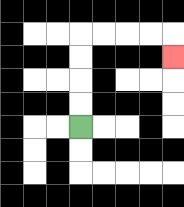{'start': '[3, 5]', 'end': '[7, 2]', 'path_directions': 'U,U,U,U,R,R,R,R,D', 'path_coordinates': '[[3, 5], [3, 4], [3, 3], [3, 2], [3, 1], [4, 1], [5, 1], [6, 1], [7, 1], [7, 2]]'}